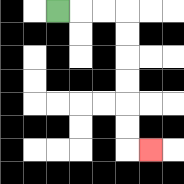{'start': '[2, 0]', 'end': '[6, 6]', 'path_directions': 'R,R,R,D,D,D,D,D,D,R', 'path_coordinates': '[[2, 0], [3, 0], [4, 0], [5, 0], [5, 1], [5, 2], [5, 3], [5, 4], [5, 5], [5, 6], [6, 6]]'}